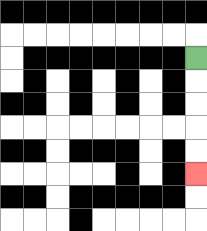{'start': '[8, 2]', 'end': '[8, 7]', 'path_directions': 'D,D,D,D,D', 'path_coordinates': '[[8, 2], [8, 3], [8, 4], [8, 5], [8, 6], [8, 7]]'}